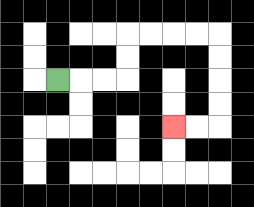{'start': '[2, 3]', 'end': '[7, 5]', 'path_directions': 'R,R,R,U,U,R,R,R,R,D,D,D,D,L,L', 'path_coordinates': '[[2, 3], [3, 3], [4, 3], [5, 3], [5, 2], [5, 1], [6, 1], [7, 1], [8, 1], [9, 1], [9, 2], [9, 3], [9, 4], [9, 5], [8, 5], [7, 5]]'}